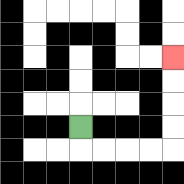{'start': '[3, 5]', 'end': '[7, 2]', 'path_directions': 'D,R,R,R,R,U,U,U,U', 'path_coordinates': '[[3, 5], [3, 6], [4, 6], [5, 6], [6, 6], [7, 6], [7, 5], [7, 4], [7, 3], [7, 2]]'}